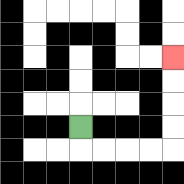{'start': '[3, 5]', 'end': '[7, 2]', 'path_directions': 'D,R,R,R,R,U,U,U,U', 'path_coordinates': '[[3, 5], [3, 6], [4, 6], [5, 6], [6, 6], [7, 6], [7, 5], [7, 4], [7, 3], [7, 2]]'}